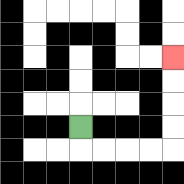{'start': '[3, 5]', 'end': '[7, 2]', 'path_directions': 'D,R,R,R,R,U,U,U,U', 'path_coordinates': '[[3, 5], [3, 6], [4, 6], [5, 6], [6, 6], [7, 6], [7, 5], [7, 4], [7, 3], [7, 2]]'}